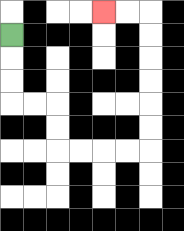{'start': '[0, 1]', 'end': '[4, 0]', 'path_directions': 'D,D,D,R,R,D,D,R,R,R,R,U,U,U,U,U,U,L,L', 'path_coordinates': '[[0, 1], [0, 2], [0, 3], [0, 4], [1, 4], [2, 4], [2, 5], [2, 6], [3, 6], [4, 6], [5, 6], [6, 6], [6, 5], [6, 4], [6, 3], [6, 2], [6, 1], [6, 0], [5, 0], [4, 0]]'}